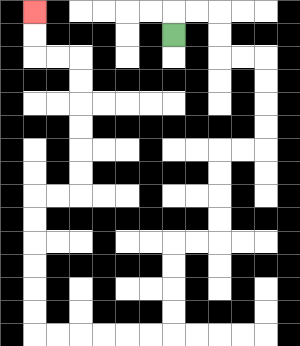{'start': '[7, 1]', 'end': '[1, 0]', 'path_directions': 'U,R,R,D,D,R,R,D,D,D,D,L,L,D,D,D,D,L,L,D,D,D,D,L,L,L,L,L,L,U,U,U,U,U,U,R,R,U,U,U,U,U,U,L,L,U,U', 'path_coordinates': '[[7, 1], [7, 0], [8, 0], [9, 0], [9, 1], [9, 2], [10, 2], [11, 2], [11, 3], [11, 4], [11, 5], [11, 6], [10, 6], [9, 6], [9, 7], [9, 8], [9, 9], [9, 10], [8, 10], [7, 10], [7, 11], [7, 12], [7, 13], [7, 14], [6, 14], [5, 14], [4, 14], [3, 14], [2, 14], [1, 14], [1, 13], [1, 12], [1, 11], [1, 10], [1, 9], [1, 8], [2, 8], [3, 8], [3, 7], [3, 6], [3, 5], [3, 4], [3, 3], [3, 2], [2, 2], [1, 2], [1, 1], [1, 0]]'}